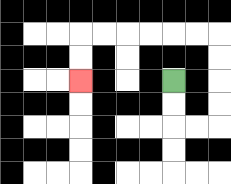{'start': '[7, 3]', 'end': '[3, 3]', 'path_directions': 'D,D,R,R,U,U,U,U,L,L,L,L,L,L,D,D', 'path_coordinates': '[[7, 3], [7, 4], [7, 5], [8, 5], [9, 5], [9, 4], [9, 3], [9, 2], [9, 1], [8, 1], [7, 1], [6, 1], [5, 1], [4, 1], [3, 1], [3, 2], [3, 3]]'}